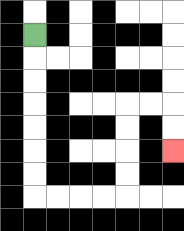{'start': '[1, 1]', 'end': '[7, 6]', 'path_directions': 'D,D,D,D,D,D,D,R,R,R,R,U,U,U,U,R,R,D,D', 'path_coordinates': '[[1, 1], [1, 2], [1, 3], [1, 4], [1, 5], [1, 6], [1, 7], [1, 8], [2, 8], [3, 8], [4, 8], [5, 8], [5, 7], [5, 6], [5, 5], [5, 4], [6, 4], [7, 4], [7, 5], [7, 6]]'}